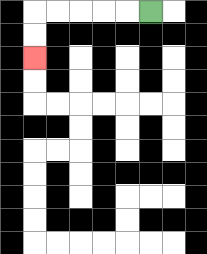{'start': '[6, 0]', 'end': '[1, 2]', 'path_directions': 'L,L,L,L,L,D,D', 'path_coordinates': '[[6, 0], [5, 0], [4, 0], [3, 0], [2, 0], [1, 0], [1, 1], [1, 2]]'}